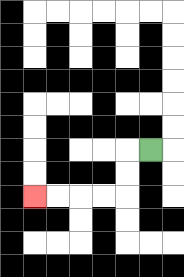{'start': '[6, 6]', 'end': '[1, 8]', 'path_directions': 'L,D,D,L,L,L,L', 'path_coordinates': '[[6, 6], [5, 6], [5, 7], [5, 8], [4, 8], [3, 8], [2, 8], [1, 8]]'}